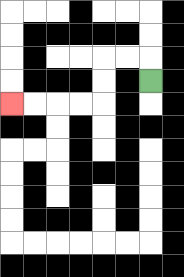{'start': '[6, 3]', 'end': '[0, 4]', 'path_directions': 'U,L,L,D,D,L,L,L,L', 'path_coordinates': '[[6, 3], [6, 2], [5, 2], [4, 2], [4, 3], [4, 4], [3, 4], [2, 4], [1, 4], [0, 4]]'}